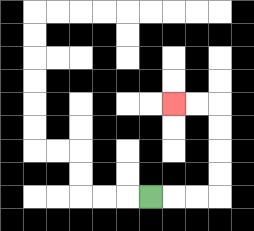{'start': '[6, 8]', 'end': '[7, 4]', 'path_directions': 'R,R,R,U,U,U,U,L,L', 'path_coordinates': '[[6, 8], [7, 8], [8, 8], [9, 8], [9, 7], [9, 6], [9, 5], [9, 4], [8, 4], [7, 4]]'}